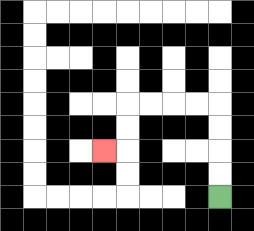{'start': '[9, 8]', 'end': '[4, 6]', 'path_directions': 'U,U,U,U,L,L,L,L,D,D,L', 'path_coordinates': '[[9, 8], [9, 7], [9, 6], [9, 5], [9, 4], [8, 4], [7, 4], [6, 4], [5, 4], [5, 5], [5, 6], [4, 6]]'}